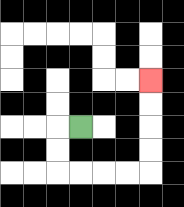{'start': '[3, 5]', 'end': '[6, 3]', 'path_directions': 'L,D,D,R,R,R,R,U,U,U,U', 'path_coordinates': '[[3, 5], [2, 5], [2, 6], [2, 7], [3, 7], [4, 7], [5, 7], [6, 7], [6, 6], [6, 5], [6, 4], [6, 3]]'}